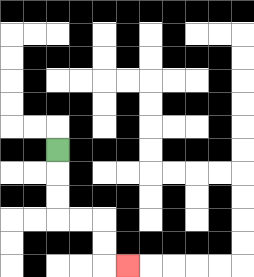{'start': '[2, 6]', 'end': '[5, 11]', 'path_directions': 'D,D,D,R,R,D,D,R', 'path_coordinates': '[[2, 6], [2, 7], [2, 8], [2, 9], [3, 9], [4, 9], [4, 10], [4, 11], [5, 11]]'}